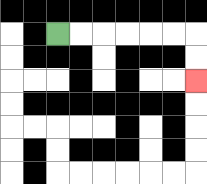{'start': '[2, 1]', 'end': '[8, 3]', 'path_directions': 'R,R,R,R,R,R,D,D', 'path_coordinates': '[[2, 1], [3, 1], [4, 1], [5, 1], [6, 1], [7, 1], [8, 1], [8, 2], [8, 3]]'}